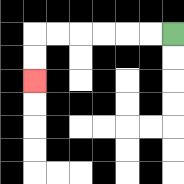{'start': '[7, 1]', 'end': '[1, 3]', 'path_directions': 'L,L,L,L,L,L,D,D', 'path_coordinates': '[[7, 1], [6, 1], [5, 1], [4, 1], [3, 1], [2, 1], [1, 1], [1, 2], [1, 3]]'}